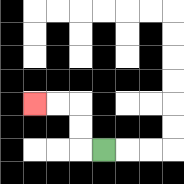{'start': '[4, 6]', 'end': '[1, 4]', 'path_directions': 'L,U,U,L,L', 'path_coordinates': '[[4, 6], [3, 6], [3, 5], [3, 4], [2, 4], [1, 4]]'}